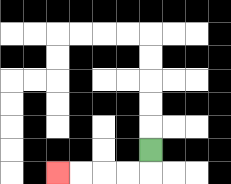{'start': '[6, 6]', 'end': '[2, 7]', 'path_directions': 'D,L,L,L,L', 'path_coordinates': '[[6, 6], [6, 7], [5, 7], [4, 7], [3, 7], [2, 7]]'}